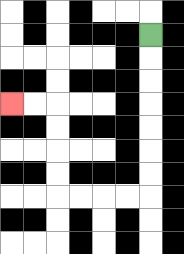{'start': '[6, 1]', 'end': '[0, 4]', 'path_directions': 'D,D,D,D,D,D,D,L,L,L,L,U,U,U,U,L,L', 'path_coordinates': '[[6, 1], [6, 2], [6, 3], [6, 4], [6, 5], [6, 6], [6, 7], [6, 8], [5, 8], [4, 8], [3, 8], [2, 8], [2, 7], [2, 6], [2, 5], [2, 4], [1, 4], [0, 4]]'}